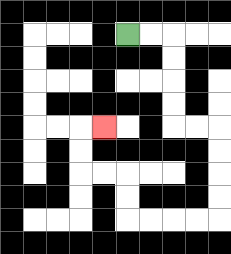{'start': '[5, 1]', 'end': '[4, 5]', 'path_directions': 'R,R,D,D,D,D,R,R,D,D,D,D,L,L,L,L,U,U,L,L,U,U,R', 'path_coordinates': '[[5, 1], [6, 1], [7, 1], [7, 2], [7, 3], [7, 4], [7, 5], [8, 5], [9, 5], [9, 6], [9, 7], [9, 8], [9, 9], [8, 9], [7, 9], [6, 9], [5, 9], [5, 8], [5, 7], [4, 7], [3, 7], [3, 6], [3, 5], [4, 5]]'}